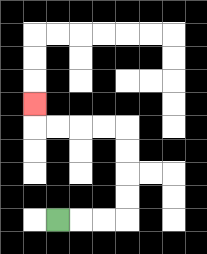{'start': '[2, 9]', 'end': '[1, 4]', 'path_directions': 'R,R,R,U,U,U,U,L,L,L,L,U', 'path_coordinates': '[[2, 9], [3, 9], [4, 9], [5, 9], [5, 8], [5, 7], [5, 6], [5, 5], [4, 5], [3, 5], [2, 5], [1, 5], [1, 4]]'}